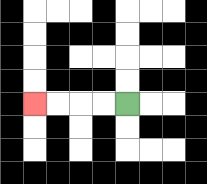{'start': '[5, 4]', 'end': '[1, 4]', 'path_directions': 'L,L,L,L', 'path_coordinates': '[[5, 4], [4, 4], [3, 4], [2, 4], [1, 4]]'}